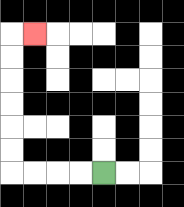{'start': '[4, 7]', 'end': '[1, 1]', 'path_directions': 'L,L,L,L,U,U,U,U,U,U,R', 'path_coordinates': '[[4, 7], [3, 7], [2, 7], [1, 7], [0, 7], [0, 6], [0, 5], [0, 4], [0, 3], [0, 2], [0, 1], [1, 1]]'}